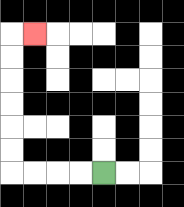{'start': '[4, 7]', 'end': '[1, 1]', 'path_directions': 'L,L,L,L,U,U,U,U,U,U,R', 'path_coordinates': '[[4, 7], [3, 7], [2, 7], [1, 7], [0, 7], [0, 6], [0, 5], [0, 4], [0, 3], [0, 2], [0, 1], [1, 1]]'}